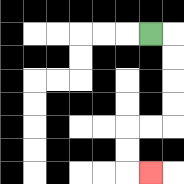{'start': '[6, 1]', 'end': '[6, 7]', 'path_directions': 'R,D,D,D,D,L,L,D,D,R', 'path_coordinates': '[[6, 1], [7, 1], [7, 2], [7, 3], [7, 4], [7, 5], [6, 5], [5, 5], [5, 6], [5, 7], [6, 7]]'}